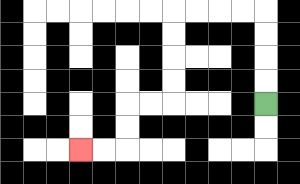{'start': '[11, 4]', 'end': '[3, 6]', 'path_directions': 'U,U,U,U,L,L,L,L,D,D,D,D,L,L,D,D,L,L', 'path_coordinates': '[[11, 4], [11, 3], [11, 2], [11, 1], [11, 0], [10, 0], [9, 0], [8, 0], [7, 0], [7, 1], [7, 2], [7, 3], [7, 4], [6, 4], [5, 4], [5, 5], [5, 6], [4, 6], [3, 6]]'}